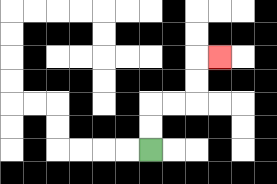{'start': '[6, 6]', 'end': '[9, 2]', 'path_directions': 'U,U,R,R,U,U,R', 'path_coordinates': '[[6, 6], [6, 5], [6, 4], [7, 4], [8, 4], [8, 3], [8, 2], [9, 2]]'}